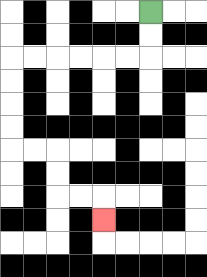{'start': '[6, 0]', 'end': '[4, 9]', 'path_directions': 'D,D,L,L,L,L,L,L,D,D,D,D,R,R,D,D,R,R,D', 'path_coordinates': '[[6, 0], [6, 1], [6, 2], [5, 2], [4, 2], [3, 2], [2, 2], [1, 2], [0, 2], [0, 3], [0, 4], [0, 5], [0, 6], [1, 6], [2, 6], [2, 7], [2, 8], [3, 8], [4, 8], [4, 9]]'}